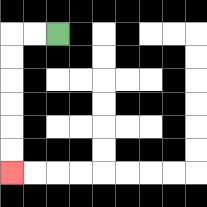{'start': '[2, 1]', 'end': '[0, 7]', 'path_directions': 'L,L,D,D,D,D,D,D', 'path_coordinates': '[[2, 1], [1, 1], [0, 1], [0, 2], [0, 3], [0, 4], [0, 5], [0, 6], [0, 7]]'}